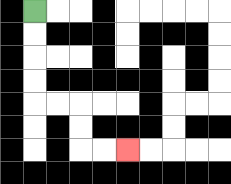{'start': '[1, 0]', 'end': '[5, 6]', 'path_directions': 'D,D,D,D,R,R,D,D,R,R', 'path_coordinates': '[[1, 0], [1, 1], [1, 2], [1, 3], [1, 4], [2, 4], [3, 4], [3, 5], [3, 6], [4, 6], [5, 6]]'}